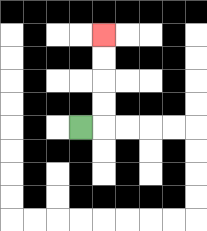{'start': '[3, 5]', 'end': '[4, 1]', 'path_directions': 'R,U,U,U,U', 'path_coordinates': '[[3, 5], [4, 5], [4, 4], [4, 3], [4, 2], [4, 1]]'}